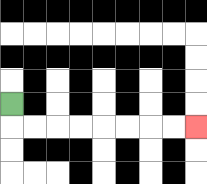{'start': '[0, 4]', 'end': '[8, 5]', 'path_directions': 'D,R,R,R,R,R,R,R,R', 'path_coordinates': '[[0, 4], [0, 5], [1, 5], [2, 5], [3, 5], [4, 5], [5, 5], [6, 5], [7, 5], [8, 5]]'}